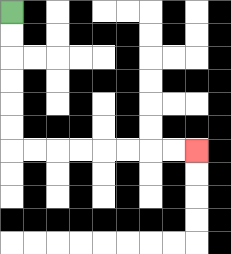{'start': '[0, 0]', 'end': '[8, 6]', 'path_directions': 'D,D,D,D,D,D,R,R,R,R,R,R,R,R', 'path_coordinates': '[[0, 0], [0, 1], [0, 2], [0, 3], [0, 4], [0, 5], [0, 6], [1, 6], [2, 6], [3, 6], [4, 6], [5, 6], [6, 6], [7, 6], [8, 6]]'}